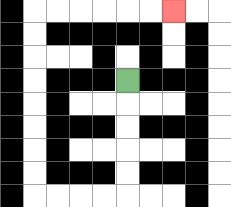{'start': '[5, 3]', 'end': '[7, 0]', 'path_directions': 'D,D,D,D,D,L,L,L,L,U,U,U,U,U,U,U,U,R,R,R,R,R,R', 'path_coordinates': '[[5, 3], [5, 4], [5, 5], [5, 6], [5, 7], [5, 8], [4, 8], [3, 8], [2, 8], [1, 8], [1, 7], [1, 6], [1, 5], [1, 4], [1, 3], [1, 2], [1, 1], [1, 0], [2, 0], [3, 0], [4, 0], [5, 0], [6, 0], [7, 0]]'}